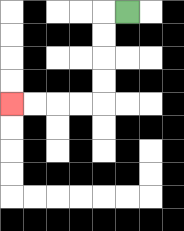{'start': '[5, 0]', 'end': '[0, 4]', 'path_directions': 'L,D,D,D,D,L,L,L,L', 'path_coordinates': '[[5, 0], [4, 0], [4, 1], [4, 2], [4, 3], [4, 4], [3, 4], [2, 4], [1, 4], [0, 4]]'}